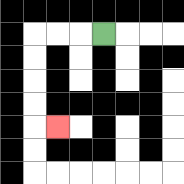{'start': '[4, 1]', 'end': '[2, 5]', 'path_directions': 'L,L,L,D,D,D,D,R', 'path_coordinates': '[[4, 1], [3, 1], [2, 1], [1, 1], [1, 2], [1, 3], [1, 4], [1, 5], [2, 5]]'}